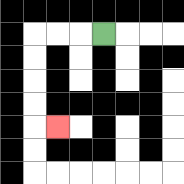{'start': '[4, 1]', 'end': '[2, 5]', 'path_directions': 'L,L,L,D,D,D,D,R', 'path_coordinates': '[[4, 1], [3, 1], [2, 1], [1, 1], [1, 2], [1, 3], [1, 4], [1, 5], [2, 5]]'}